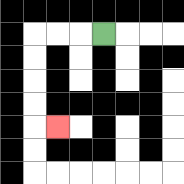{'start': '[4, 1]', 'end': '[2, 5]', 'path_directions': 'L,L,L,D,D,D,D,R', 'path_coordinates': '[[4, 1], [3, 1], [2, 1], [1, 1], [1, 2], [1, 3], [1, 4], [1, 5], [2, 5]]'}